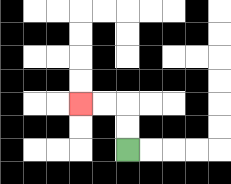{'start': '[5, 6]', 'end': '[3, 4]', 'path_directions': 'U,U,L,L', 'path_coordinates': '[[5, 6], [5, 5], [5, 4], [4, 4], [3, 4]]'}